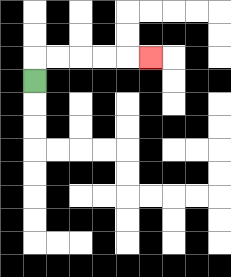{'start': '[1, 3]', 'end': '[6, 2]', 'path_directions': 'U,R,R,R,R,R', 'path_coordinates': '[[1, 3], [1, 2], [2, 2], [3, 2], [4, 2], [5, 2], [6, 2]]'}